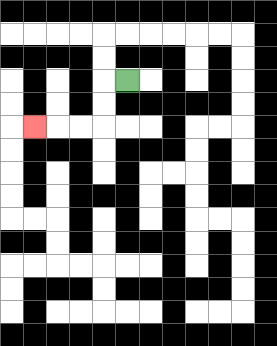{'start': '[5, 3]', 'end': '[1, 5]', 'path_directions': 'L,D,D,L,L,L', 'path_coordinates': '[[5, 3], [4, 3], [4, 4], [4, 5], [3, 5], [2, 5], [1, 5]]'}